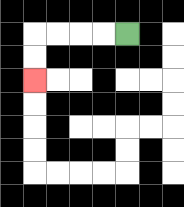{'start': '[5, 1]', 'end': '[1, 3]', 'path_directions': 'L,L,L,L,D,D', 'path_coordinates': '[[5, 1], [4, 1], [3, 1], [2, 1], [1, 1], [1, 2], [1, 3]]'}